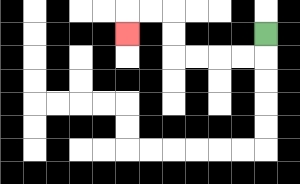{'start': '[11, 1]', 'end': '[5, 1]', 'path_directions': 'D,L,L,L,L,U,U,L,L,D', 'path_coordinates': '[[11, 1], [11, 2], [10, 2], [9, 2], [8, 2], [7, 2], [7, 1], [7, 0], [6, 0], [5, 0], [5, 1]]'}